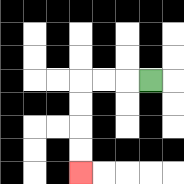{'start': '[6, 3]', 'end': '[3, 7]', 'path_directions': 'L,L,L,D,D,D,D', 'path_coordinates': '[[6, 3], [5, 3], [4, 3], [3, 3], [3, 4], [3, 5], [3, 6], [3, 7]]'}